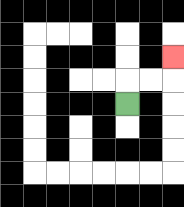{'start': '[5, 4]', 'end': '[7, 2]', 'path_directions': 'U,R,R,U', 'path_coordinates': '[[5, 4], [5, 3], [6, 3], [7, 3], [7, 2]]'}